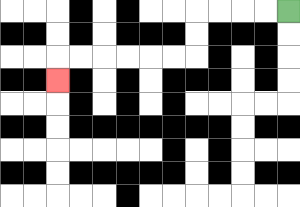{'start': '[12, 0]', 'end': '[2, 3]', 'path_directions': 'L,L,L,L,D,D,L,L,L,L,L,L,D', 'path_coordinates': '[[12, 0], [11, 0], [10, 0], [9, 0], [8, 0], [8, 1], [8, 2], [7, 2], [6, 2], [5, 2], [4, 2], [3, 2], [2, 2], [2, 3]]'}